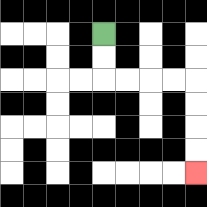{'start': '[4, 1]', 'end': '[8, 7]', 'path_directions': 'D,D,R,R,R,R,D,D,D,D', 'path_coordinates': '[[4, 1], [4, 2], [4, 3], [5, 3], [6, 3], [7, 3], [8, 3], [8, 4], [8, 5], [8, 6], [8, 7]]'}